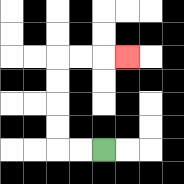{'start': '[4, 6]', 'end': '[5, 2]', 'path_directions': 'L,L,U,U,U,U,R,R,R', 'path_coordinates': '[[4, 6], [3, 6], [2, 6], [2, 5], [2, 4], [2, 3], [2, 2], [3, 2], [4, 2], [5, 2]]'}